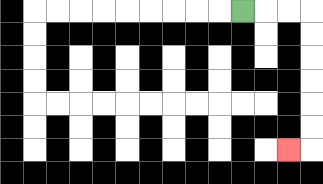{'start': '[10, 0]', 'end': '[12, 6]', 'path_directions': 'R,R,R,D,D,D,D,D,D,L', 'path_coordinates': '[[10, 0], [11, 0], [12, 0], [13, 0], [13, 1], [13, 2], [13, 3], [13, 4], [13, 5], [13, 6], [12, 6]]'}